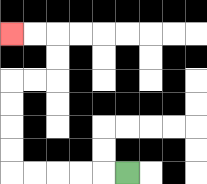{'start': '[5, 7]', 'end': '[0, 1]', 'path_directions': 'L,L,L,L,L,U,U,U,U,R,R,U,U,L,L', 'path_coordinates': '[[5, 7], [4, 7], [3, 7], [2, 7], [1, 7], [0, 7], [0, 6], [0, 5], [0, 4], [0, 3], [1, 3], [2, 3], [2, 2], [2, 1], [1, 1], [0, 1]]'}